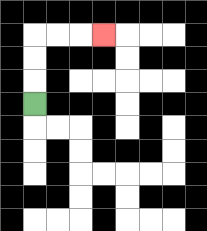{'start': '[1, 4]', 'end': '[4, 1]', 'path_directions': 'U,U,U,R,R,R', 'path_coordinates': '[[1, 4], [1, 3], [1, 2], [1, 1], [2, 1], [3, 1], [4, 1]]'}